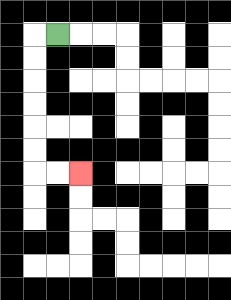{'start': '[2, 1]', 'end': '[3, 7]', 'path_directions': 'L,D,D,D,D,D,D,R,R', 'path_coordinates': '[[2, 1], [1, 1], [1, 2], [1, 3], [1, 4], [1, 5], [1, 6], [1, 7], [2, 7], [3, 7]]'}